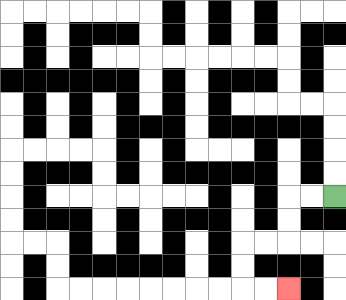{'start': '[14, 8]', 'end': '[12, 12]', 'path_directions': 'L,L,D,D,L,L,D,D,R,R', 'path_coordinates': '[[14, 8], [13, 8], [12, 8], [12, 9], [12, 10], [11, 10], [10, 10], [10, 11], [10, 12], [11, 12], [12, 12]]'}